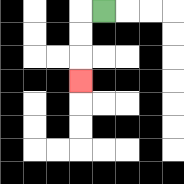{'start': '[4, 0]', 'end': '[3, 3]', 'path_directions': 'L,D,D,D', 'path_coordinates': '[[4, 0], [3, 0], [3, 1], [3, 2], [3, 3]]'}